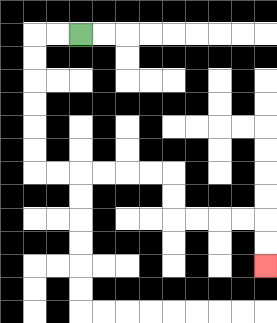{'start': '[3, 1]', 'end': '[11, 11]', 'path_directions': 'L,L,D,D,D,D,D,D,R,R,R,R,R,R,D,D,R,R,R,R,D,D', 'path_coordinates': '[[3, 1], [2, 1], [1, 1], [1, 2], [1, 3], [1, 4], [1, 5], [1, 6], [1, 7], [2, 7], [3, 7], [4, 7], [5, 7], [6, 7], [7, 7], [7, 8], [7, 9], [8, 9], [9, 9], [10, 9], [11, 9], [11, 10], [11, 11]]'}